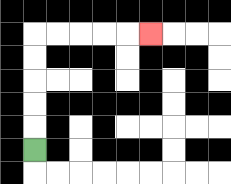{'start': '[1, 6]', 'end': '[6, 1]', 'path_directions': 'U,U,U,U,U,R,R,R,R,R', 'path_coordinates': '[[1, 6], [1, 5], [1, 4], [1, 3], [1, 2], [1, 1], [2, 1], [3, 1], [4, 1], [5, 1], [6, 1]]'}